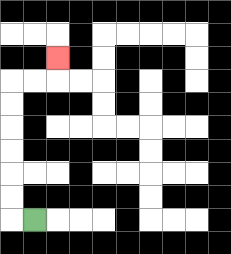{'start': '[1, 9]', 'end': '[2, 2]', 'path_directions': 'L,U,U,U,U,U,U,R,R,U', 'path_coordinates': '[[1, 9], [0, 9], [0, 8], [0, 7], [0, 6], [0, 5], [0, 4], [0, 3], [1, 3], [2, 3], [2, 2]]'}